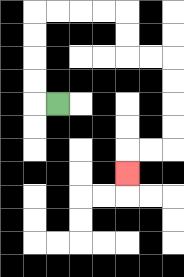{'start': '[2, 4]', 'end': '[5, 7]', 'path_directions': 'L,U,U,U,U,R,R,R,R,D,D,R,R,D,D,D,D,L,L,D', 'path_coordinates': '[[2, 4], [1, 4], [1, 3], [1, 2], [1, 1], [1, 0], [2, 0], [3, 0], [4, 0], [5, 0], [5, 1], [5, 2], [6, 2], [7, 2], [7, 3], [7, 4], [7, 5], [7, 6], [6, 6], [5, 6], [5, 7]]'}